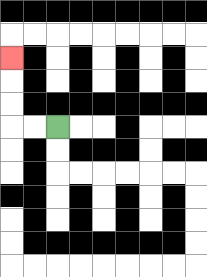{'start': '[2, 5]', 'end': '[0, 2]', 'path_directions': 'L,L,U,U,U', 'path_coordinates': '[[2, 5], [1, 5], [0, 5], [0, 4], [0, 3], [0, 2]]'}